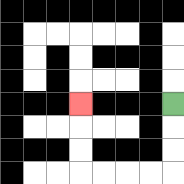{'start': '[7, 4]', 'end': '[3, 4]', 'path_directions': 'D,D,D,L,L,L,L,U,U,U', 'path_coordinates': '[[7, 4], [7, 5], [7, 6], [7, 7], [6, 7], [5, 7], [4, 7], [3, 7], [3, 6], [3, 5], [3, 4]]'}